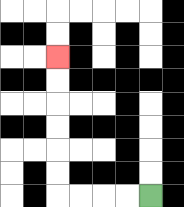{'start': '[6, 8]', 'end': '[2, 2]', 'path_directions': 'L,L,L,L,U,U,U,U,U,U', 'path_coordinates': '[[6, 8], [5, 8], [4, 8], [3, 8], [2, 8], [2, 7], [2, 6], [2, 5], [2, 4], [2, 3], [2, 2]]'}